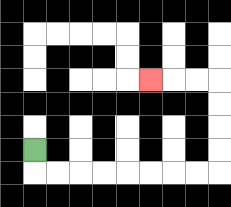{'start': '[1, 6]', 'end': '[6, 3]', 'path_directions': 'D,R,R,R,R,R,R,R,R,U,U,U,U,L,L,L', 'path_coordinates': '[[1, 6], [1, 7], [2, 7], [3, 7], [4, 7], [5, 7], [6, 7], [7, 7], [8, 7], [9, 7], [9, 6], [9, 5], [9, 4], [9, 3], [8, 3], [7, 3], [6, 3]]'}